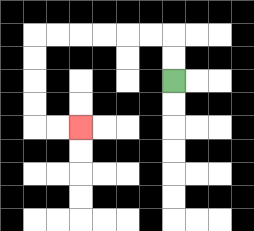{'start': '[7, 3]', 'end': '[3, 5]', 'path_directions': 'U,U,L,L,L,L,L,L,D,D,D,D,R,R', 'path_coordinates': '[[7, 3], [7, 2], [7, 1], [6, 1], [5, 1], [4, 1], [3, 1], [2, 1], [1, 1], [1, 2], [1, 3], [1, 4], [1, 5], [2, 5], [3, 5]]'}